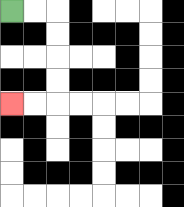{'start': '[0, 0]', 'end': '[0, 4]', 'path_directions': 'R,R,D,D,D,D,L,L', 'path_coordinates': '[[0, 0], [1, 0], [2, 0], [2, 1], [2, 2], [2, 3], [2, 4], [1, 4], [0, 4]]'}